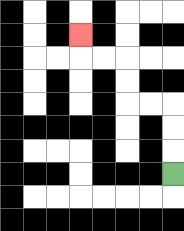{'start': '[7, 7]', 'end': '[3, 1]', 'path_directions': 'U,U,U,L,L,U,U,L,L,U', 'path_coordinates': '[[7, 7], [7, 6], [7, 5], [7, 4], [6, 4], [5, 4], [5, 3], [5, 2], [4, 2], [3, 2], [3, 1]]'}